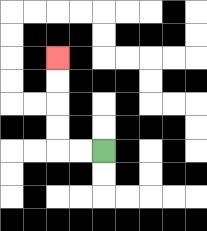{'start': '[4, 6]', 'end': '[2, 2]', 'path_directions': 'L,L,U,U,U,U', 'path_coordinates': '[[4, 6], [3, 6], [2, 6], [2, 5], [2, 4], [2, 3], [2, 2]]'}